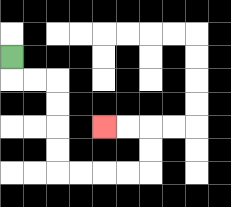{'start': '[0, 2]', 'end': '[4, 5]', 'path_directions': 'D,R,R,D,D,D,D,R,R,R,R,U,U,L,L', 'path_coordinates': '[[0, 2], [0, 3], [1, 3], [2, 3], [2, 4], [2, 5], [2, 6], [2, 7], [3, 7], [4, 7], [5, 7], [6, 7], [6, 6], [6, 5], [5, 5], [4, 5]]'}